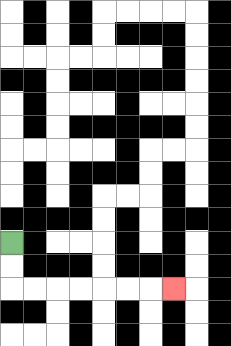{'start': '[0, 10]', 'end': '[7, 12]', 'path_directions': 'D,D,R,R,R,R,R,R,R', 'path_coordinates': '[[0, 10], [0, 11], [0, 12], [1, 12], [2, 12], [3, 12], [4, 12], [5, 12], [6, 12], [7, 12]]'}